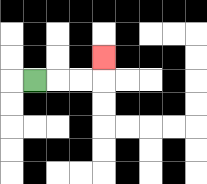{'start': '[1, 3]', 'end': '[4, 2]', 'path_directions': 'R,R,R,U', 'path_coordinates': '[[1, 3], [2, 3], [3, 3], [4, 3], [4, 2]]'}